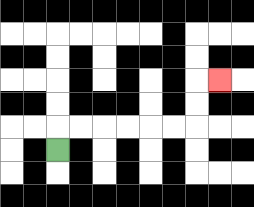{'start': '[2, 6]', 'end': '[9, 3]', 'path_directions': 'U,R,R,R,R,R,R,U,U,R', 'path_coordinates': '[[2, 6], [2, 5], [3, 5], [4, 5], [5, 5], [6, 5], [7, 5], [8, 5], [8, 4], [8, 3], [9, 3]]'}